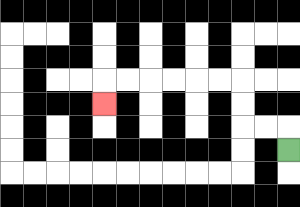{'start': '[12, 6]', 'end': '[4, 4]', 'path_directions': 'U,L,L,U,U,L,L,L,L,L,L,D', 'path_coordinates': '[[12, 6], [12, 5], [11, 5], [10, 5], [10, 4], [10, 3], [9, 3], [8, 3], [7, 3], [6, 3], [5, 3], [4, 3], [4, 4]]'}